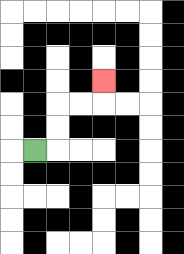{'start': '[1, 6]', 'end': '[4, 3]', 'path_directions': 'R,U,U,R,R,U', 'path_coordinates': '[[1, 6], [2, 6], [2, 5], [2, 4], [3, 4], [4, 4], [4, 3]]'}